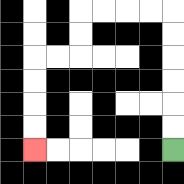{'start': '[7, 6]', 'end': '[1, 6]', 'path_directions': 'U,U,U,U,U,U,L,L,L,L,D,D,L,L,D,D,D,D', 'path_coordinates': '[[7, 6], [7, 5], [7, 4], [7, 3], [7, 2], [7, 1], [7, 0], [6, 0], [5, 0], [4, 0], [3, 0], [3, 1], [3, 2], [2, 2], [1, 2], [1, 3], [1, 4], [1, 5], [1, 6]]'}